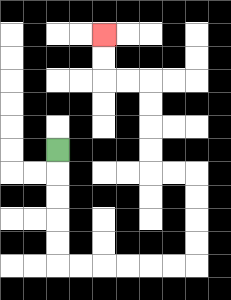{'start': '[2, 6]', 'end': '[4, 1]', 'path_directions': 'D,D,D,D,D,R,R,R,R,R,R,U,U,U,U,L,L,U,U,U,U,L,L,U,U', 'path_coordinates': '[[2, 6], [2, 7], [2, 8], [2, 9], [2, 10], [2, 11], [3, 11], [4, 11], [5, 11], [6, 11], [7, 11], [8, 11], [8, 10], [8, 9], [8, 8], [8, 7], [7, 7], [6, 7], [6, 6], [6, 5], [6, 4], [6, 3], [5, 3], [4, 3], [4, 2], [4, 1]]'}